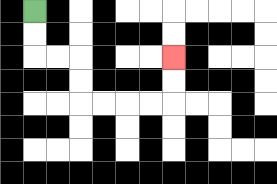{'start': '[1, 0]', 'end': '[7, 2]', 'path_directions': 'D,D,R,R,D,D,R,R,R,R,U,U', 'path_coordinates': '[[1, 0], [1, 1], [1, 2], [2, 2], [3, 2], [3, 3], [3, 4], [4, 4], [5, 4], [6, 4], [7, 4], [7, 3], [7, 2]]'}